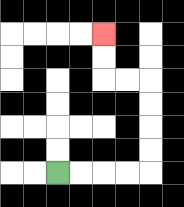{'start': '[2, 7]', 'end': '[4, 1]', 'path_directions': 'R,R,R,R,U,U,U,U,L,L,U,U', 'path_coordinates': '[[2, 7], [3, 7], [4, 7], [5, 7], [6, 7], [6, 6], [6, 5], [6, 4], [6, 3], [5, 3], [4, 3], [4, 2], [4, 1]]'}